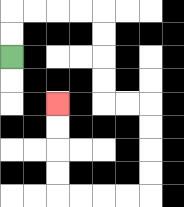{'start': '[0, 2]', 'end': '[2, 4]', 'path_directions': 'U,U,R,R,R,R,D,D,D,D,R,R,D,D,D,D,L,L,L,L,U,U,U,U', 'path_coordinates': '[[0, 2], [0, 1], [0, 0], [1, 0], [2, 0], [3, 0], [4, 0], [4, 1], [4, 2], [4, 3], [4, 4], [5, 4], [6, 4], [6, 5], [6, 6], [6, 7], [6, 8], [5, 8], [4, 8], [3, 8], [2, 8], [2, 7], [2, 6], [2, 5], [2, 4]]'}